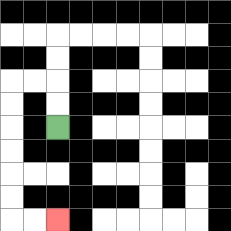{'start': '[2, 5]', 'end': '[2, 9]', 'path_directions': 'U,U,L,L,D,D,D,D,D,D,R,R', 'path_coordinates': '[[2, 5], [2, 4], [2, 3], [1, 3], [0, 3], [0, 4], [0, 5], [0, 6], [0, 7], [0, 8], [0, 9], [1, 9], [2, 9]]'}